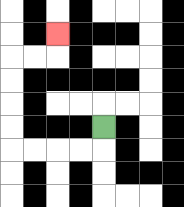{'start': '[4, 5]', 'end': '[2, 1]', 'path_directions': 'D,L,L,L,L,U,U,U,U,R,R,U', 'path_coordinates': '[[4, 5], [4, 6], [3, 6], [2, 6], [1, 6], [0, 6], [0, 5], [0, 4], [0, 3], [0, 2], [1, 2], [2, 2], [2, 1]]'}